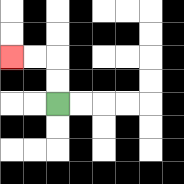{'start': '[2, 4]', 'end': '[0, 2]', 'path_directions': 'U,U,L,L', 'path_coordinates': '[[2, 4], [2, 3], [2, 2], [1, 2], [0, 2]]'}